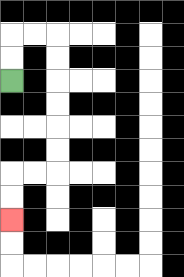{'start': '[0, 3]', 'end': '[0, 9]', 'path_directions': 'U,U,R,R,D,D,D,D,D,D,L,L,D,D', 'path_coordinates': '[[0, 3], [0, 2], [0, 1], [1, 1], [2, 1], [2, 2], [2, 3], [2, 4], [2, 5], [2, 6], [2, 7], [1, 7], [0, 7], [0, 8], [0, 9]]'}